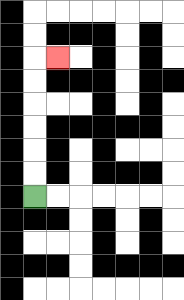{'start': '[1, 8]', 'end': '[2, 2]', 'path_directions': 'U,U,U,U,U,U,R', 'path_coordinates': '[[1, 8], [1, 7], [1, 6], [1, 5], [1, 4], [1, 3], [1, 2], [2, 2]]'}